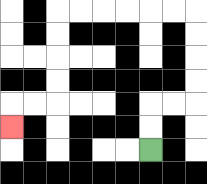{'start': '[6, 6]', 'end': '[0, 5]', 'path_directions': 'U,U,R,R,U,U,U,U,L,L,L,L,L,L,D,D,D,D,L,L,D', 'path_coordinates': '[[6, 6], [6, 5], [6, 4], [7, 4], [8, 4], [8, 3], [8, 2], [8, 1], [8, 0], [7, 0], [6, 0], [5, 0], [4, 0], [3, 0], [2, 0], [2, 1], [2, 2], [2, 3], [2, 4], [1, 4], [0, 4], [0, 5]]'}